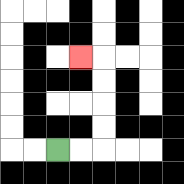{'start': '[2, 6]', 'end': '[3, 2]', 'path_directions': 'R,R,U,U,U,U,L', 'path_coordinates': '[[2, 6], [3, 6], [4, 6], [4, 5], [4, 4], [4, 3], [4, 2], [3, 2]]'}